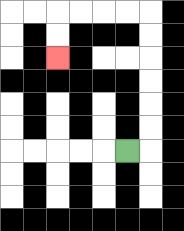{'start': '[5, 6]', 'end': '[2, 2]', 'path_directions': 'R,U,U,U,U,U,U,L,L,L,L,D,D', 'path_coordinates': '[[5, 6], [6, 6], [6, 5], [6, 4], [6, 3], [6, 2], [6, 1], [6, 0], [5, 0], [4, 0], [3, 0], [2, 0], [2, 1], [2, 2]]'}